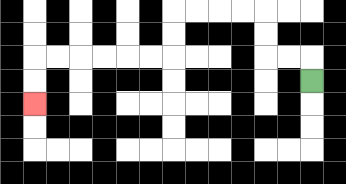{'start': '[13, 3]', 'end': '[1, 4]', 'path_directions': 'U,L,L,U,U,L,L,L,L,D,D,L,L,L,L,L,L,D,D', 'path_coordinates': '[[13, 3], [13, 2], [12, 2], [11, 2], [11, 1], [11, 0], [10, 0], [9, 0], [8, 0], [7, 0], [7, 1], [7, 2], [6, 2], [5, 2], [4, 2], [3, 2], [2, 2], [1, 2], [1, 3], [1, 4]]'}